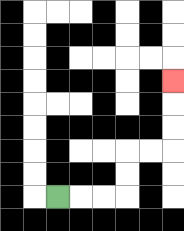{'start': '[2, 8]', 'end': '[7, 3]', 'path_directions': 'R,R,R,U,U,R,R,U,U,U', 'path_coordinates': '[[2, 8], [3, 8], [4, 8], [5, 8], [5, 7], [5, 6], [6, 6], [7, 6], [7, 5], [7, 4], [7, 3]]'}